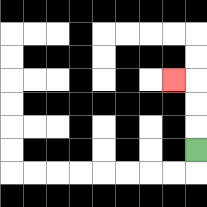{'start': '[8, 6]', 'end': '[7, 3]', 'path_directions': 'U,U,U,L', 'path_coordinates': '[[8, 6], [8, 5], [8, 4], [8, 3], [7, 3]]'}